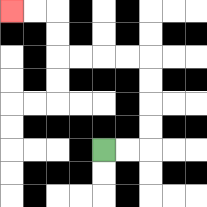{'start': '[4, 6]', 'end': '[0, 0]', 'path_directions': 'R,R,U,U,U,U,L,L,L,L,U,U,L,L', 'path_coordinates': '[[4, 6], [5, 6], [6, 6], [6, 5], [6, 4], [6, 3], [6, 2], [5, 2], [4, 2], [3, 2], [2, 2], [2, 1], [2, 0], [1, 0], [0, 0]]'}